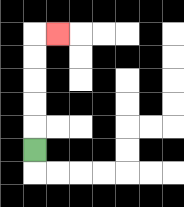{'start': '[1, 6]', 'end': '[2, 1]', 'path_directions': 'U,U,U,U,U,R', 'path_coordinates': '[[1, 6], [1, 5], [1, 4], [1, 3], [1, 2], [1, 1], [2, 1]]'}